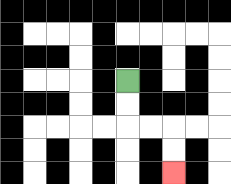{'start': '[5, 3]', 'end': '[7, 7]', 'path_directions': 'D,D,R,R,D,D', 'path_coordinates': '[[5, 3], [5, 4], [5, 5], [6, 5], [7, 5], [7, 6], [7, 7]]'}